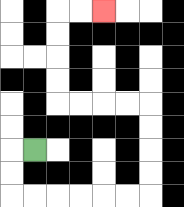{'start': '[1, 6]', 'end': '[4, 0]', 'path_directions': 'L,D,D,R,R,R,R,R,R,U,U,U,U,L,L,L,L,U,U,U,U,R,R', 'path_coordinates': '[[1, 6], [0, 6], [0, 7], [0, 8], [1, 8], [2, 8], [3, 8], [4, 8], [5, 8], [6, 8], [6, 7], [6, 6], [6, 5], [6, 4], [5, 4], [4, 4], [3, 4], [2, 4], [2, 3], [2, 2], [2, 1], [2, 0], [3, 0], [4, 0]]'}